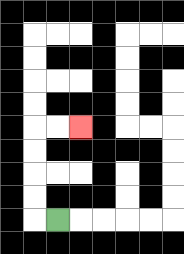{'start': '[2, 9]', 'end': '[3, 5]', 'path_directions': 'L,U,U,U,U,R,R', 'path_coordinates': '[[2, 9], [1, 9], [1, 8], [1, 7], [1, 6], [1, 5], [2, 5], [3, 5]]'}